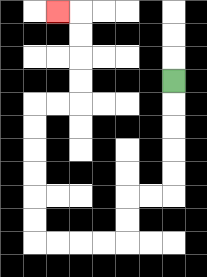{'start': '[7, 3]', 'end': '[2, 0]', 'path_directions': 'D,D,D,D,D,L,L,D,D,L,L,L,L,U,U,U,U,U,U,R,R,U,U,U,U,L', 'path_coordinates': '[[7, 3], [7, 4], [7, 5], [7, 6], [7, 7], [7, 8], [6, 8], [5, 8], [5, 9], [5, 10], [4, 10], [3, 10], [2, 10], [1, 10], [1, 9], [1, 8], [1, 7], [1, 6], [1, 5], [1, 4], [2, 4], [3, 4], [3, 3], [3, 2], [3, 1], [3, 0], [2, 0]]'}